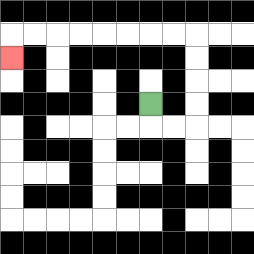{'start': '[6, 4]', 'end': '[0, 2]', 'path_directions': 'D,R,R,U,U,U,U,L,L,L,L,L,L,L,L,D', 'path_coordinates': '[[6, 4], [6, 5], [7, 5], [8, 5], [8, 4], [8, 3], [8, 2], [8, 1], [7, 1], [6, 1], [5, 1], [4, 1], [3, 1], [2, 1], [1, 1], [0, 1], [0, 2]]'}